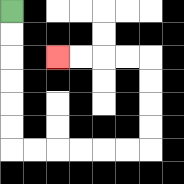{'start': '[0, 0]', 'end': '[2, 2]', 'path_directions': 'D,D,D,D,D,D,R,R,R,R,R,R,U,U,U,U,L,L,L,L', 'path_coordinates': '[[0, 0], [0, 1], [0, 2], [0, 3], [0, 4], [0, 5], [0, 6], [1, 6], [2, 6], [3, 6], [4, 6], [5, 6], [6, 6], [6, 5], [6, 4], [6, 3], [6, 2], [5, 2], [4, 2], [3, 2], [2, 2]]'}